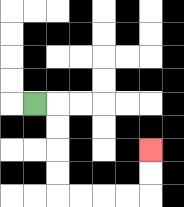{'start': '[1, 4]', 'end': '[6, 6]', 'path_directions': 'R,D,D,D,D,R,R,R,R,U,U', 'path_coordinates': '[[1, 4], [2, 4], [2, 5], [2, 6], [2, 7], [2, 8], [3, 8], [4, 8], [5, 8], [6, 8], [6, 7], [6, 6]]'}